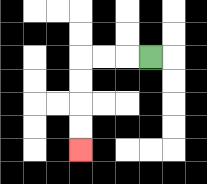{'start': '[6, 2]', 'end': '[3, 6]', 'path_directions': 'L,L,L,D,D,D,D', 'path_coordinates': '[[6, 2], [5, 2], [4, 2], [3, 2], [3, 3], [3, 4], [3, 5], [3, 6]]'}